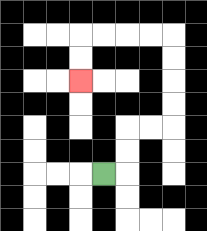{'start': '[4, 7]', 'end': '[3, 3]', 'path_directions': 'R,U,U,R,R,U,U,U,U,L,L,L,L,D,D', 'path_coordinates': '[[4, 7], [5, 7], [5, 6], [5, 5], [6, 5], [7, 5], [7, 4], [7, 3], [7, 2], [7, 1], [6, 1], [5, 1], [4, 1], [3, 1], [3, 2], [3, 3]]'}